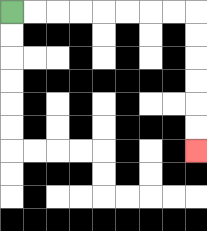{'start': '[0, 0]', 'end': '[8, 6]', 'path_directions': 'R,R,R,R,R,R,R,R,D,D,D,D,D,D', 'path_coordinates': '[[0, 0], [1, 0], [2, 0], [3, 0], [4, 0], [5, 0], [6, 0], [7, 0], [8, 0], [8, 1], [8, 2], [8, 3], [8, 4], [8, 5], [8, 6]]'}